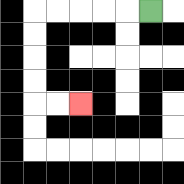{'start': '[6, 0]', 'end': '[3, 4]', 'path_directions': 'L,L,L,L,L,D,D,D,D,R,R', 'path_coordinates': '[[6, 0], [5, 0], [4, 0], [3, 0], [2, 0], [1, 0], [1, 1], [1, 2], [1, 3], [1, 4], [2, 4], [3, 4]]'}